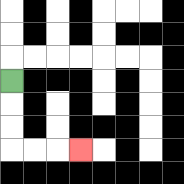{'start': '[0, 3]', 'end': '[3, 6]', 'path_directions': 'D,D,D,R,R,R', 'path_coordinates': '[[0, 3], [0, 4], [0, 5], [0, 6], [1, 6], [2, 6], [3, 6]]'}